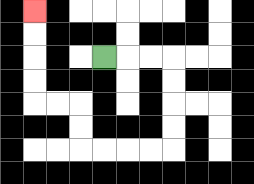{'start': '[4, 2]', 'end': '[1, 0]', 'path_directions': 'R,R,R,D,D,D,D,L,L,L,L,U,U,L,L,U,U,U,U', 'path_coordinates': '[[4, 2], [5, 2], [6, 2], [7, 2], [7, 3], [7, 4], [7, 5], [7, 6], [6, 6], [5, 6], [4, 6], [3, 6], [3, 5], [3, 4], [2, 4], [1, 4], [1, 3], [1, 2], [1, 1], [1, 0]]'}